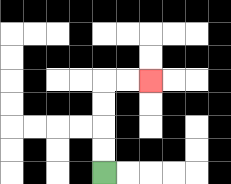{'start': '[4, 7]', 'end': '[6, 3]', 'path_directions': 'U,U,U,U,R,R', 'path_coordinates': '[[4, 7], [4, 6], [4, 5], [4, 4], [4, 3], [5, 3], [6, 3]]'}